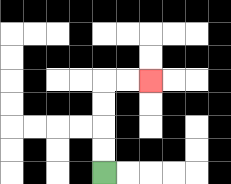{'start': '[4, 7]', 'end': '[6, 3]', 'path_directions': 'U,U,U,U,R,R', 'path_coordinates': '[[4, 7], [4, 6], [4, 5], [4, 4], [4, 3], [5, 3], [6, 3]]'}